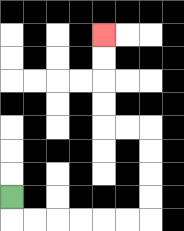{'start': '[0, 8]', 'end': '[4, 1]', 'path_directions': 'D,R,R,R,R,R,R,U,U,U,U,L,L,U,U,U,U', 'path_coordinates': '[[0, 8], [0, 9], [1, 9], [2, 9], [3, 9], [4, 9], [5, 9], [6, 9], [6, 8], [6, 7], [6, 6], [6, 5], [5, 5], [4, 5], [4, 4], [4, 3], [4, 2], [4, 1]]'}